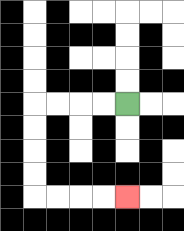{'start': '[5, 4]', 'end': '[5, 8]', 'path_directions': 'L,L,L,L,D,D,D,D,R,R,R,R', 'path_coordinates': '[[5, 4], [4, 4], [3, 4], [2, 4], [1, 4], [1, 5], [1, 6], [1, 7], [1, 8], [2, 8], [3, 8], [4, 8], [5, 8]]'}